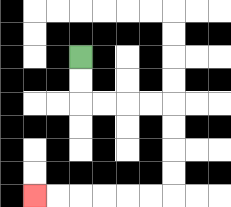{'start': '[3, 2]', 'end': '[1, 8]', 'path_directions': 'D,D,R,R,R,R,D,D,D,D,L,L,L,L,L,L', 'path_coordinates': '[[3, 2], [3, 3], [3, 4], [4, 4], [5, 4], [6, 4], [7, 4], [7, 5], [7, 6], [7, 7], [7, 8], [6, 8], [5, 8], [4, 8], [3, 8], [2, 8], [1, 8]]'}